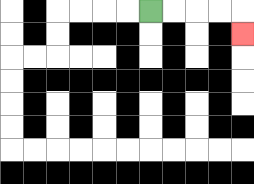{'start': '[6, 0]', 'end': '[10, 1]', 'path_directions': 'R,R,R,R,D', 'path_coordinates': '[[6, 0], [7, 0], [8, 0], [9, 0], [10, 0], [10, 1]]'}